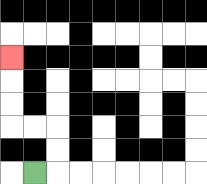{'start': '[1, 7]', 'end': '[0, 2]', 'path_directions': 'R,U,U,L,L,U,U,U', 'path_coordinates': '[[1, 7], [2, 7], [2, 6], [2, 5], [1, 5], [0, 5], [0, 4], [0, 3], [0, 2]]'}